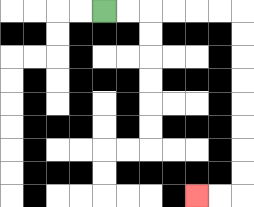{'start': '[4, 0]', 'end': '[8, 8]', 'path_directions': 'R,R,R,R,R,R,D,D,D,D,D,D,D,D,L,L', 'path_coordinates': '[[4, 0], [5, 0], [6, 0], [7, 0], [8, 0], [9, 0], [10, 0], [10, 1], [10, 2], [10, 3], [10, 4], [10, 5], [10, 6], [10, 7], [10, 8], [9, 8], [8, 8]]'}